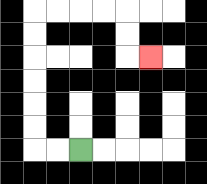{'start': '[3, 6]', 'end': '[6, 2]', 'path_directions': 'L,L,U,U,U,U,U,U,R,R,R,R,D,D,R', 'path_coordinates': '[[3, 6], [2, 6], [1, 6], [1, 5], [1, 4], [1, 3], [1, 2], [1, 1], [1, 0], [2, 0], [3, 0], [4, 0], [5, 0], [5, 1], [5, 2], [6, 2]]'}